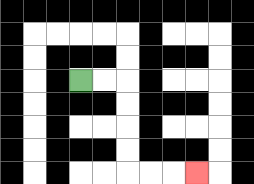{'start': '[3, 3]', 'end': '[8, 7]', 'path_directions': 'R,R,D,D,D,D,R,R,R', 'path_coordinates': '[[3, 3], [4, 3], [5, 3], [5, 4], [5, 5], [5, 6], [5, 7], [6, 7], [7, 7], [8, 7]]'}